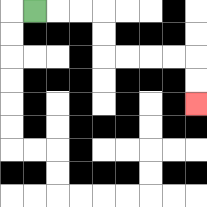{'start': '[1, 0]', 'end': '[8, 4]', 'path_directions': 'R,R,R,D,D,R,R,R,R,D,D', 'path_coordinates': '[[1, 0], [2, 0], [3, 0], [4, 0], [4, 1], [4, 2], [5, 2], [6, 2], [7, 2], [8, 2], [8, 3], [8, 4]]'}